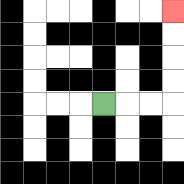{'start': '[4, 4]', 'end': '[7, 0]', 'path_directions': 'R,R,R,U,U,U,U', 'path_coordinates': '[[4, 4], [5, 4], [6, 4], [7, 4], [7, 3], [7, 2], [7, 1], [7, 0]]'}